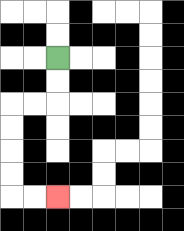{'start': '[2, 2]', 'end': '[2, 8]', 'path_directions': 'D,D,L,L,D,D,D,D,R,R', 'path_coordinates': '[[2, 2], [2, 3], [2, 4], [1, 4], [0, 4], [0, 5], [0, 6], [0, 7], [0, 8], [1, 8], [2, 8]]'}